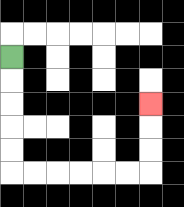{'start': '[0, 2]', 'end': '[6, 4]', 'path_directions': 'D,D,D,D,D,R,R,R,R,R,R,U,U,U', 'path_coordinates': '[[0, 2], [0, 3], [0, 4], [0, 5], [0, 6], [0, 7], [1, 7], [2, 7], [3, 7], [4, 7], [5, 7], [6, 7], [6, 6], [6, 5], [6, 4]]'}